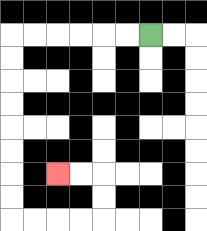{'start': '[6, 1]', 'end': '[2, 7]', 'path_directions': 'L,L,L,L,L,L,D,D,D,D,D,D,D,D,R,R,R,R,U,U,L,L', 'path_coordinates': '[[6, 1], [5, 1], [4, 1], [3, 1], [2, 1], [1, 1], [0, 1], [0, 2], [0, 3], [0, 4], [0, 5], [0, 6], [0, 7], [0, 8], [0, 9], [1, 9], [2, 9], [3, 9], [4, 9], [4, 8], [4, 7], [3, 7], [2, 7]]'}